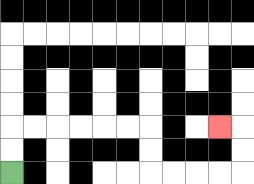{'start': '[0, 7]', 'end': '[9, 5]', 'path_directions': 'U,U,R,R,R,R,R,R,D,D,R,R,R,R,U,U,L', 'path_coordinates': '[[0, 7], [0, 6], [0, 5], [1, 5], [2, 5], [3, 5], [4, 5], [5, 5], [6, 5], [6, 6], [6, 7], [7, 7], [8, 7], [9, 7], [10, 7], [10, 6], [10, 5], [9, 5]]'}